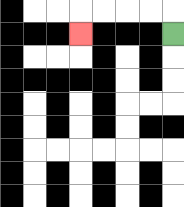{'start': '[7, 1]', 'end': '[3, 1]', 'path_directions': 'U,L,L,L,L,D', 'path_coordinates': '[[7, 1], [7, 0], [6, 0], [5, 0], [4, 0], [3, 0], [3, 1]]'}